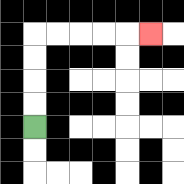{'start': '[1, 5]', 'end': '[6, 1]', 'path_directions': 'U,U,U,U,R,R,R,R,R', 'path_coordinates': '[[1, 5], [1, 4], [1, 3], [1, 2], [1, 1], [2, 1], [3, 1], [4, 1], [5, 1], [6, 1]]'}